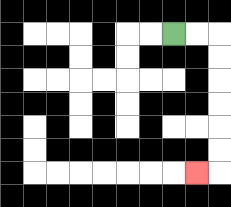{'start': '[7, 1]', 'end': '[8, 7]', 'path_directions': 'R,R,D,D,D,D,D,D,L', 'path_coordinates': '[[7, 1], [8, 1], [9, 1], [9, 2], [9, 3], [9, 4], [9, 5], [9, 6], [9, 7], [8, 7]]'}